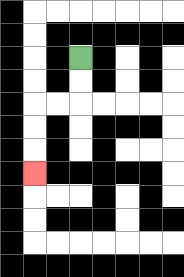{'start': '[3, 2]', 'end': '[1, 7]', 'path_directions': 'D,D,L,L,D,D,D', 'path_coordinates': '[[3, 2], [3, 3], [3, 4], [2, 4], [1, 4], [1, 5], [1, 6], [1, 7]]'}